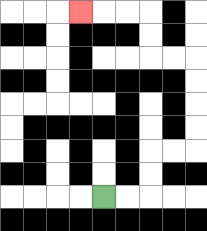{'start': '[4, 8]', 'end': '[3, 0]', 'path_directions': 'R,R,U,U,R,R,U,U,U,U,L,L,U,U,L,L,L', 'path_coordinates': '[[4, 8], [5, 8], [6, 8], [6, 7], [6, 6], [7, 6], [8, 6], [8, 5], [8, 4], [8, 3], [8, 2], [7, 2], [6, 2], [6, 1], [6, 0], [5, 0], [4, 0], [3, 0]]'}